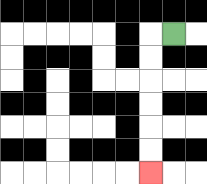{'start': '[7, 1]', 'end': '[6, 7]', 'path_directions': 'L,D,D,D,D,D,D', 'path_coordinates': '[[7, 1], [6, 1], [6, 2], [6, 3], [6, 4], [6, 5], [6, 6], [6, 7]]'}